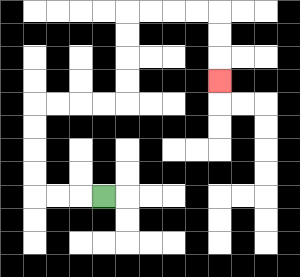{'start': '[4, 8]', 'end': '[9, 3]', 'path_directions': 'L,L,L,U,U,U,U,R,R,R,R,U,U,U,U,R,R,R,R,D,D,D', 'path_coordinates': '[[4, 8], [3, 8], [2, 8], [1, 8], [1, 7], [1, 6], [1, 5], [1, 4], [2, 4], [3, 4], [4, 4], [5, 4], [5, 3], [5, 2], [5, 1], [5, 0], [6, 0], [7, 0], [8, 0], [9, 0], [9, 1], [9, 2], [9, 3]]'}